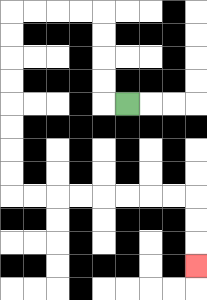{'start': '[5, 4]', 'end': '[8, 11]', 'path_directions': 'L,U,U,U,U,L,L,L,L,D,D,D,D,D,D,D,D,R,R,R,R,R,R,R,R,D,D,D', 'path_coordinates': '[[5, 4], [4, 4], [4, 3], [4, 2], [4, 1], [4, 0], [3, 0], [2, 0], [1, 0], [0, 0], [0, 1], [0, 2], [0, 3], [0, 4], [0, 5], [0, 6], [0, 7], [0, 8], [1, 8], [2, 8], [3, 8], [4, 8], [5, 8], [6, 8], [7, 8], [8, 8], [8, 9], [8, 10], [8, 11]]'}